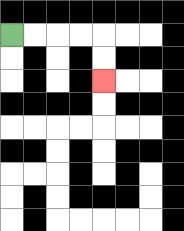{'start': '[0, 1]', 'end': '[4, 3]', 'path_directions': 'R,R,R,R,D,D', 'path_coordinates': '[[0, 1], [1, 1], [2, 1], [3, 1], [4, 1], [4, 2], [4, 3]]'}